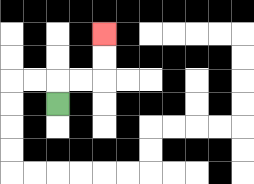{'start': '[2, 4]', 'end': '[4, 1]', 'path_directions': 'U,R,R,U,U', 'path_coordinates': '[[2, 4], [2, 3], [3, 3], [4, 3], [4, 2], [4, 1]]'}